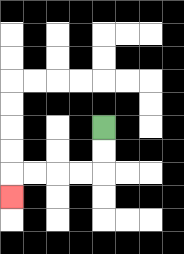{'start': '[4, 5]', 'end': '[0, 8]', 'path_directions': 'D,D,L,L,L,L,D', 'path_coordinates': '[[4, 5], [4, 6], [4, 7], [3, 7], [2, 7], [1, 7], [0, 7], [0, 8]]'}